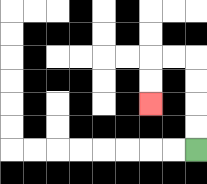{'start': '[8, 6]', 'end': '[6, 4]', 'path_directions': 'U,U,U,U,L,L,D,D', 'path_coordinates': '[[8, 6], [8, 5], [8, 4], [8, 3], [8, 2], [7, 2], [6, 2], [6, 3], [6, 4]]'}